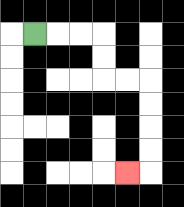{'start': '[1, 1]', 'end': '[5, 7]', 'path_directions': 'R,R,R,D,D,R,R,D,D,D,D,L', 'path_coordinates': '[[1, 1], [2, 1], [3, 1], [4, 1], [4, 2], [4, 3], [5, 3], [6, 3], [6, 4], [6, 5], [6, 6], [6, 7], [5, 7]]'}